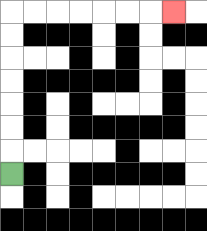{'start': '[0, 7]', 'end': '[7, 0]', 'path_directions': 'U,U,U,U,U,U,U,R,R,R,R,R,R,R', 'path_coordinates': '[[0, 7], [0, 6], [0, 5], [0, 4], [0, 3], [0, 2], [0, 1], [0, 0], [1, 0], [2, 0], [3, 0], [4, 0], [5, 0], [6, 0], [7, 0]]'}